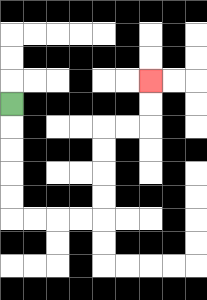{'start': '[0, 4]', 'end': '[6, 3]', 'path_directions': 'D,D,D,D,D,R,R,R,R,U,U,U,U,R,R,U,U', 'path_coordinates': '[[0, 4], [0, 5], [0, 6], [0, 7], [0, 8], [0, 9], [1, 9], [2, 9], [3, 9], [4, 9], [4, 8], [4, 7], [4, 6], [4, 5], [5, 5], [6, 5], [6, 4], [6, 3]]'}